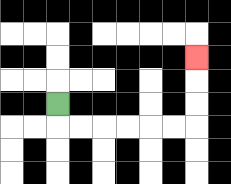{'start': '[2, 4]', 'end': '[8, 2]', 'path_directions': 'D,R,R,R,R,R,R,U,U,U', 'path_coordinates': '[[2, 4], [2, 5], [3, 5], [4, 5], [5, 5], [6, 5], [7, 5], [8, 5], [8, 4], [8, 3], [8, 2]]'}